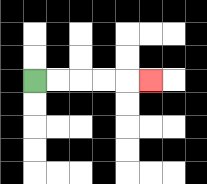{'start': '[1, 3]', 'end': '[6, 3]', 'path_directions': 'R,R,R,R,R', 'path_coordinates': '[[1, 3], [2, 3], [3, 3], [4, 3], [5, 3], [6, 3]]'}